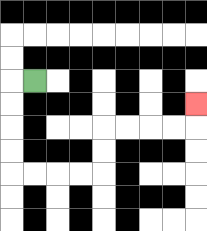{'start': '[1, 3]', 'end': '[8, 4]', 'path_directions': 'L,D,D,D,D,R,R,R,R,U,U,R,R,R,R,U', 'path_coordinates': '[[1, 3], [0, 3], [0, 4], [0, 5], [0, 6], [0, 7], [1, 7], [2, 7], [3, 7], [4, 7], [4, 6], [4, 5], [5, 5], [6, 5], [7, 5], [8, 5], [8, 4]]'}